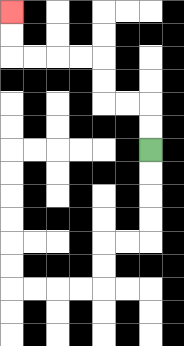{'start': '[6, 6]', 'end': '[0, 0]', 'path_directions': 'U,U,L,L,U,U,L,L,L,L,U,U', 'path_coordinates': '[[6, 6], [6, 5], [6, 4], [5, 4], [4, 4], [4, 3], [4, 2], [3, 2], [2, 2], [1, 2], [0, 2], [0, 1], [0, 0]]'}